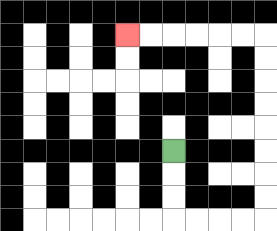{'start': '[7, 6]', 'end': '[5, 1]', 'path_directions': 'D,D,D,R,R,R,R,U,U,U,U,U,U,U,U,L,L,L,L,L,L', 'path_coordinates': '[[7, 6], [7, 7], [7, 8], [7, 9], [8, 9], [9, 9], [10, 9], [11, 9], [11, 8], [11, 7], [11, 6], [11, 5], [11, 4], [11, 3], [11, 2], [11, 1], [10, 1], [9, 1], [8, 1], [7, 1], [6, 1], [5, 1]]'}